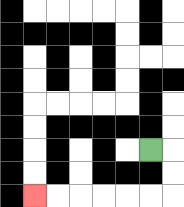{'start': '[6, 6]', 'end': '[1, 8]', 'path_directions': 'R,D,D,L,L,L,L,L,L', 'path_coordinates': '[[6, 6], [7, 6], [7, 7], [7, 8], [6, 8], [5, 8], [4, 8], [3, 8], [2, 8], [1, 8]]'}